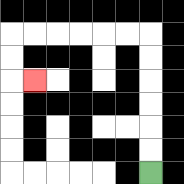{'start': '[6, 7]', 'end': '[1, 3]', 'path_directions': 'U,U,U,U,U,U,L,L,L,L,L,L,D,D,R', 'path_coordinates': '[[6, 7], [6, 6], [6, 5], [6, 4], [6, 3], [6, 2], [6, 1], [5, 1], [4, 1], [3, 1], [2, 1], [1, 1], [0, 1], [0, 2], [0, 3], [1, 3]]'}